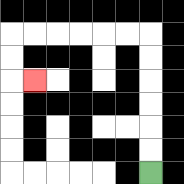{'start': '[6, 7]', 'end': '[1, 3]', 'path_directions': 'U,U,U,U,U,U,L,L,L,L,L,L,D,D,R', 'path_coordinates': '[[6, 7], [6, 6], [6, 5], [6, 4], [6, 3], [6, 2], [6, 1], [5, 1], [4, 1], [3, 1], [2, 1], [1, 1], [0, 1], [0, 2], [0, 3], [1, 3]]'}